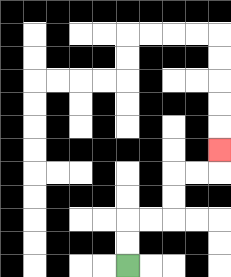{'start': '[5, 11]', 'end': '[9, 6]', 'path_directions': 'U,U,R,R,U,U,R,R,U', 'path_coordinates': '[[5, 11], [5, 10], [5, 9], [6, 9], [7, 9], [7, 8], [7, 7], [8, 7], [9, 7], [9, 6]]'}